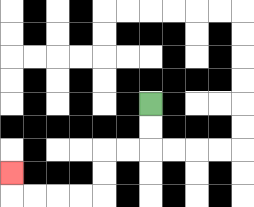{'start': '[6, 4]', 'end': '[0, 7]', 'path_directions': 'D,D,L,L,D,D,L,L,L,L,U', 'path_coordinates': '[[6, 4], [6, 5], [6, 6], [5, 6], [4, 6], [4, 7], [4, 8], [3, 8], [2, 8], [1, 8], [0, 8], [0, 7]]'}